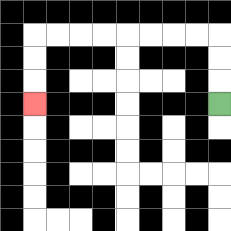{'start': '[9, 4]', 'end': '[1, 4]', 'path_directions': 'U,U,U,L,L,L,L,L,L,L,L,D,D,D', 'path_coordinates': '[[9, 4], [9, 3], [9, 2], [9, 1], [8, 1], [7, 1], [6, 1], [5, 1], [4, 1], [3, 1], [2, 1], [1, 1], [1, 2], [1, 3], [1, 4]]'}